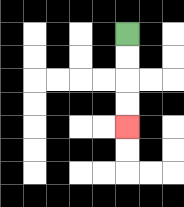{'start': '[5, 1]', 'end': '[5, 5]', 'path_directions': 'D,D,D,D', 'path_coordinates': '[[5, 1], [5, 2], [5, 3], [5, 4], [5, 5]]'}